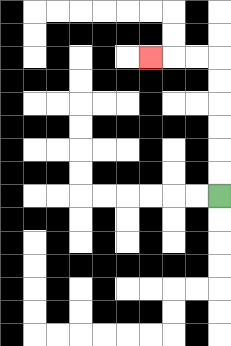{'start': '[9, 8]', 'end': '[6, 2]', 'path_directions': 'U,U,U,U,U,U,L,L,L', 'path_coordinates': '[[9, 8], [9, 7], [9, 6], [9, 5], [9, 4], [9, 3], [9, 2], [8, 2], [7, 2], [6, 2]]'}